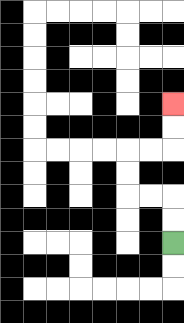{'start': '[7, 10]', 'end': '[7, 4]', 'path_directions': 'U,U,L,L,U,U,R,R,U,U', 'path_coordinates': '[[7, 10], [7, 9], [7, 8], [6, 8], [5, 8], [5, 7], [5, 6], [6, 6], [7, 6], [7, 5], [7, 4]]'}